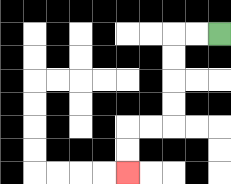{'start': '[9, 1]', 'end': '[5, 7]', 'path_directions': 'L,L,D,D,D,D,L,L,D,D', 'path_coordinates': '[[9, 1], [8, 1], [7, 1], [7, 2], [7, 3], [7, 4], [7, 5], [6, 5], [5, 5], [5, 6], [5, 7]]'}